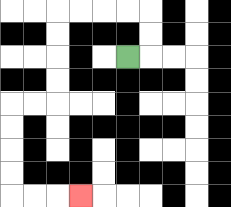{'start': '[5, 2]', 'end': '[3, 8]', 'path_directions': 'R,U,U,L,L,L,L,D,D,D,D,L,L,D,D,D,D,R,R,R', 'path_coordinates': '[[5, 2], [6, 2], [6, 1], [6, 0], [5, 0], [4, 0], [3, 0], [2, 0], [2, 1], [2, 2], [2, 3], [2, 4], [1, 4], [0, 4], [0, 5], [0, 6], [0, 7], [0, 8], [1, 8], [2, 8], [3, 8]]'}